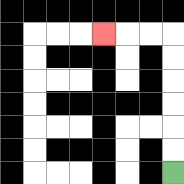{'start': '[7, 7]', 'end': '[4, 1]', 'path_directions': 'U,U,U,U,U,U,L,L,L', 'path_coordinates': '[[7, 7], [7, 6], [7, 5], [7, 4], [7, 3], [7, 2], [7, 1], [6, 1], [5, 1], [4, 1]]'}